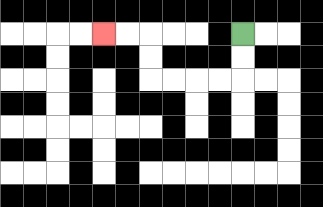{'start': '[10, 1]', 'end': '[4, 1]', 'path_directions': 'D,D,L,L,L,L,U,U,L,L', 'path_coordinates': '[[10, 1], [10, 2], [10, 3], [9, 3], [8, 3], [7, 3], [6, 3], [6, 2], [6, 1], [5, 1], [4, 1]]'}